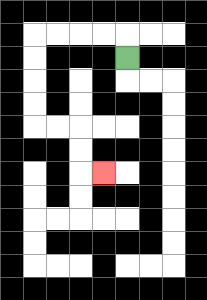{'start': '[5, 2]', 'end': '[4, 7]', 'path_directions': 'U,L,L,L,L,D,D,D,D,R,R,D,D,R', 'path_coordinates': '[[5, 2], [5, 1], [4, 1], [3, 1], [2, 1], [1, 1], [1, 2], [1, 3], [1, 4], [1, 5], [2, 5], [3, 5], [3, 6], [3, 7], [4, 7]]'}